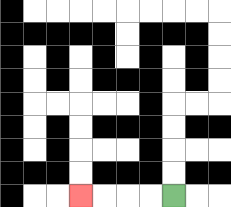{'start': '[7, 8]', 'end': '[3, 8]', 'path_directions': 'L,L,L,L', 'path_coordinates': '[[7, 8], [6, 8], [5, 8], [4, 8], [3, 8]]'}